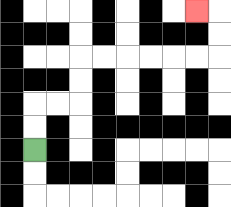{'start': '[1, 6]', 'end': '[8, 0]', 'path_directions': 'U,U,R,R,U,U,R,R,R,R,R,R,U,U,L', 'path_coordinates': '[[1, 6], [1, 5], [1, 4], [2, 4], [3, 4], [3, 3], [3, 2], [4, 2], [5, 2], [6, 2], [7, 2], [8, 2], [9, 2], [9, 1], [9, 0], [8, 0]]'}